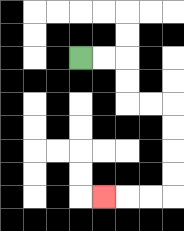{'start': '[3, 2]', 'end': '[4, 8]', 'path_directions': 'R,R,D,D,R,R,D,D,D,D,L,L,L', 'path_coordinates': '[[3, 2], [4, 2], [5, 2], [5, 3], [5, 4], [6, 4], [7, 4], [7, 5], [7, 6], [7, 7], [7, 8], [6, 8], [5, 8], [4, 8]]'}